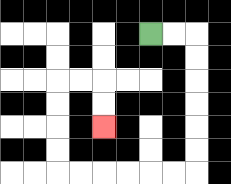{'start': '[6, 1]', 'end': '[4, 5]', 'path_directions': 'R,R,D,D,D,D,D,D,L,L,L,L,L,L,U,U,U,U,R,R,D,D', 'path_coordinates': '[[6, 1], [7, 1], [8, 1], [8, 2], [8, 3], [8, 4], [8, 5], [8, 6], [8, 7], [7, 7], [6, 7], [5, 7], [4, 7], [3, 7], [2, 7], [2, 6], [2, 5], [2, 4], [2, 3], [3, 3], [4, 3], [4, 4], [4, 5]]'}